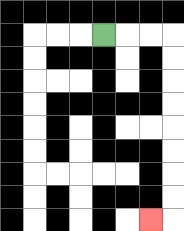{'start': '[4, 1]', 'end': '[6, 9]', 'path_directions': 'R,R,R,D,D,D,D,D,D,D,D,L', 'path_coordinates': '[[4, 1], [5, 1], [6, 1], [7, 1], [7, 2], [7, 3], [7, 4], [7, 5], [7, 6], [7, 7], [7, 8], [7, 9], [6, 9]]'}